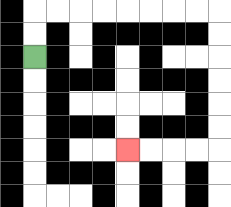{'start': '[1, 2]', 'end': '[5, 6]', 'path_directions': 'U,U,R,R,R,R,R,R,R,R,D,D,D,D,D,D,L,L,L,L', 'path_coordinates': '[[1, 2], [1, 1], [1, 0], [2, 0], [3, 0], [4, 0], [5, 0], [6, 0], [7, 0], [8, 0], [9, 0], [9, 1], [9, 2], [9, 3], [9, 4], [9, 5], [9, 6], [8, 6], [7, 6], [6, 6], [5, 6]]'}